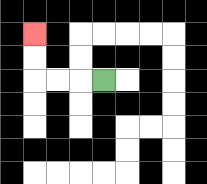{'start': '[4, 3]', 'end': '[1, 1]', 'path_directions': 'L,L,L,U,U', 'path_coordinates': '[[4, 3], [3, 3], [2, 3], [1, 3], [1, 2], [1, 1]]'}